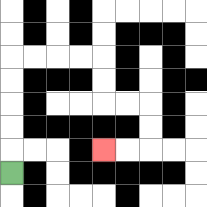{'start': '[0, 7]', 'end': '[4, 6]', 'path_directions': 'U,U,U,U,U,R,R,R,R,D,D,R,R,D,D,L,L', 'path_coordinates': '[[0, 7], [0, 6], [0, 5], [0, 4], [0, 3], [0, 2], [1, 2], [2, 2], [3, 2], [4, 2], [4, 3], [4, 4], [5, 4], [6, 4], [6, 5], [6, 6], [5, 6], [4, 6]]'}